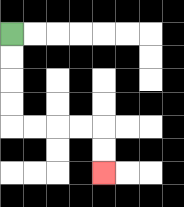{'start': '[0, 1]', 'end': '[4, 7]', 'path_directions': 'D,D,D,D,R,R,R,R,D,D', 'path_coordinates': '[[0, 1], [0, 2], [0, 3], [0, 4], [0, 5], [1, 5], [2, 5], [3, 5], [4, 5], [4, 6], [4, 7]]'}